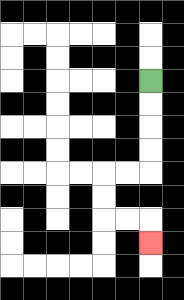{'start': '[6, 3]', 'end': '[6, 10]', 'path_directions': 'D,D,D,D,L,L,D,D,R,R,D', 'path_coordinates': '[[6, 3], [6, 4], [6, 5], [6, 6], [6, 7], [5, 7], [4, 7], [4, 8], [4, 9], [5, 9], [6, 9], [6, 10]]'}